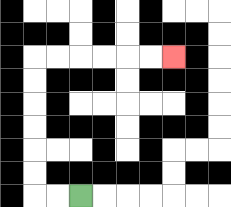{'start': '[3, 8]', 'end': '[7, 2]', 'path_directions': 'L,L,U,U,U,U,U,U,R,R,R,R,R,R', 'path_coordinates': '[[3, 8], [2, 8], [1, 8], [1, 7], [1, 6], [1, 5], [1, 4], [1, 3], [1, 2], [2, 2], [3, 2], [4, 2], [5, 2], [6, 2], [7, 2]]'}